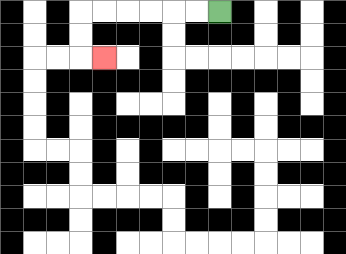{'start': '[9, 0]', 'end': '[4, 2]', 'path_directions': 'L,L,L,L,L,L,D,D,R', 'path_coordinates': '[[9, 0], [8, 0], [7, 0], [6, 0], [5, 0], [4, 0], [3, 0], [3, 1], [3, 2], [4, 2]]'}